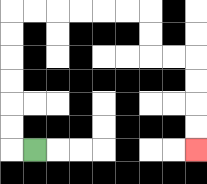{'start': '[1, 6]', 'end': '[8, 6]', 'path_directions': 'L,U,U,U,U,U,U,R,R,R,R,R,R,D,D,R,R,D,D,D,D', 'path_coordinates': '[[1, 6], [0, 6], [0, 5], [0, 4], [0, 3], [0, 2], [0, 1], [0, 0], [1, 0], [2, 0], [3, 0], [4, 0], [5, 0], [6, 0], [6, 1], [6, 2], [7, 2], [8, 2], [8, 3], [8, 4], [8, 5], [8, 6]]'}